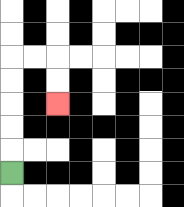{'start': '[0, 7]', 'end': '[2, 4]', 'path_directions': 'U,U,U,U,U,R,R,D,D', 'path_coordinates': '[[0, 7], [0, 6], [0, 5], [0, 4], [0, 3], [0, 2], [1, 2], [2, 2], [2, 3], [2, 4]]'}